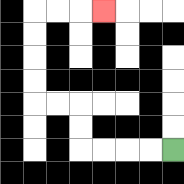{'start': '[7, 6]', 'end': '[4, 0]', 'path_directions': 'L,L,L,L,U,U,L,L,U,U,U,U,R,R,R', 'path_coordinates': '[[7, 6], [6, 6], [5, 6], [4, 6], [3, 6], [3, 5], [3, 4], [2, 4], [1, 4], [1, 3], [1, 2], [1, 1], [1, 0], [2, 0], [3, 0], [4, 0]]'}